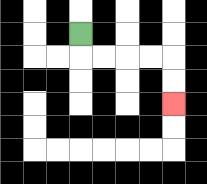{'start': '[3, 1]', 'end': '[7, 4]', 'path_directions': 'D,R,R,R,R,D,D', 'path_coordinates': '[[3, 1], [3, 2], [4, 2], [5, 2], [6, 2], [7, 2], [7, 3], [7, 4]]'}